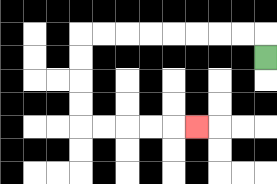{'start': '[11, 2]', 'end': '[8, 5]', 'path_directions': 'U,L,L,L,L,L,L,L,L,D,D,D,D,R,R,R,R,R', 'path_coordinates': '[[11, 2], [11, 1], [10, 1], [9, 1], [8, 1], [7, 1], [6, 1], [5, 1], [4, 1], [3, 1], [3, 2], [3, 3], [3, 4], [3, 5], [4, 5], [5, 5], [6, 5], [7, 5], [8, 5]]'}